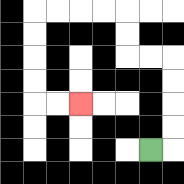{'start': '[6, 6]', 'end': '[3, 4]', 'path_directions': 'R,U,U,U,U,L,L,U,U,L,L,L,L,D,D,D,D,R,R', 'path_coordinates': '[[6, 6], [7, 6], [7, 5], [7, 4], [7, 3], [7, 2], [6, 2], [5, 2], [5, 1], [5, 0], [4, 0], [3, 0], [2, 0], [1, 0], [1, 1], [1, 2], [1, 3], [1, 4], [2, 4], [3, 4]]'}